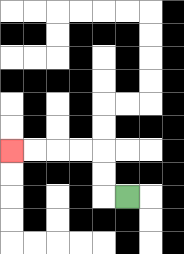{'start': '[5, 8]', 'end': '[0, 6]', 'path_directions': 'L,U,U,L,L,L,L', 'path_coordinates': '[[5, 8], [4, 8], [4, 7], [4, 6], [3, 6], [2, 6], [1, 6], [0, 6]]'}